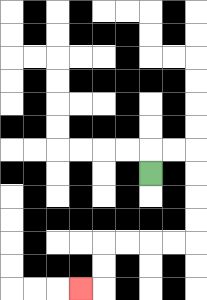{'start': '[6, 7]', 'end': '[3, 12]', 'path_directions': 'U,R,R,D,D,D,D,L,L,L,L,D,D,L', 'path_coordinates': '[[6, 7], [6, 6], [7, 6], [8, 6], [8, 7], [8, 8], [8, 9], [8, 10], [7, 10], [6, 10], [5, 10], [4, 10], [4, 11], [4, 12], [3, 12]]'}